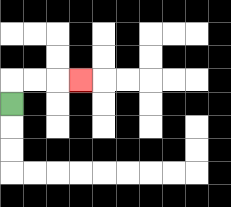{'start': '[0, 4]', 'end': '[3, 3]', 'path_directions': 'U,R,R,R', 'path_coordinates': '[[0, 4], [0, 3], [1, 3], [2, 3], [3, 3]]'}